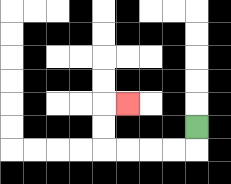{'start': '[8, 5]', 'end': '[5, 4]', 'path_directions': 'D,L,L,L,L,U,U,R', 'path_coordinates': '[[8, 5], [8, 6], [7, 6], [6, 6], [5, 6], [4, 6], [4, 5], [4, 4], [5, 4]]'}